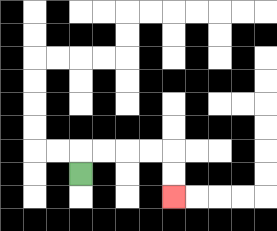{'start': '[3, 7]', 'end': '[7, 8]', 'path_directions': 'U,R,R,R,R,D,D', 'path_coordinates': '[[3, 7], [3, 6], [4, 6], [5, 6], [6, 6], [7, 6], [7, 7], [7, 8]]'}